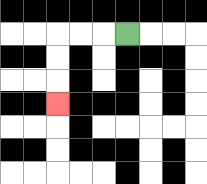{'start': '[5, 1]', 'end': '[2, 4]', 'path_directions': 'L,L,L,D,D,D', 'path_coordinates': '[[5, 1], [4, 1], [3, 1], [2, 1], [2, 2], [2, 3], [2, 4]]'}